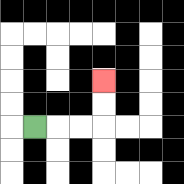{'start': '[1, 5]', 'end': '[4, 3]', 'path_directions': 'R,R,R,U,U', 'path_coordinates': '[[1, 5], [2, 5], [3, 5], [4, 5], [4, 4], [4, 3]]'}